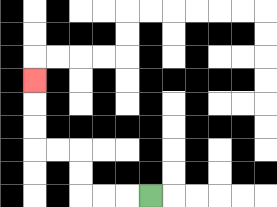{'start': '[6, 8]', 'end': '[1, 3]', 'path_directions': 'L,L,L,U,U,L,L,U,U,U', 'path_coordinates': '[[6, 8], [5, 8], [4, 8], [3, 8], [3, 7], [3, 6], [2, 6], [1, 6], [1, 5], [1, 4], [1, 3]]'}